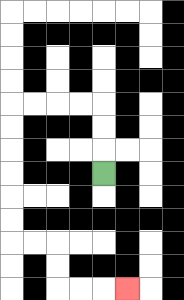{'start': '[4, 7]', 'end': '[5, 12]', 'path_directions': 'U,U,U,L,L,L,L,D,D,D,D,D,D,R,R,D,D,R,R,R', 'path_coordinates': '[[4, 7], [4, 6], [4, 5], [4, 4], [3, 4], [2, 4], [1, 4], [0, 4], [0, 5], [0, 6], [0, 7], [0, 8], [0, 9], [0, 10], [1, 10], [2, 10], [2, 11], [2, 12], [3, 12], [4, 12], [5, 12]]'}